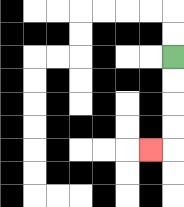{'start': '[7, 2]', 'end': '[6, 6]', 'path_directions': 'D,D,D,D,L', 'path_coordinates': '[[7, 2], [7, 3], [7, 4], [7, 5], [7, 6], [6, 6]]'}